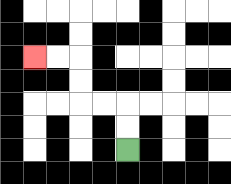{'start': '[5, 6]', 'end': '[1, 2]', 'path_directions': 'U,U,L,L,U,U,L,L', 'path_coordinates': '[[5, 6], [5, 5], [5, 4], [4, 4], [3, 4], [3, 3], [3, 2], [2, 2], [1, 2]]'}